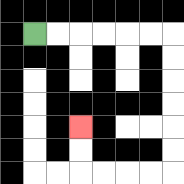{'start': '[1, 1]', 'end': '[3, 5]', 'path_directions': 'R,R,R,R,R,R,D,D,D,D,D,D,L,L,L,L,U,U', 'path_coordinates': '[[1, 1], [2, 1], [3, 1], [4, 1], [5, 1], [6, 1], [7, 1], [7, 2], [7, 3], [7, 4], [7, 5], [7, 6], [7, 7], [6, 7], [5, 7], [4, 7], [3, 7], [3, 6], [3, 5]]'}